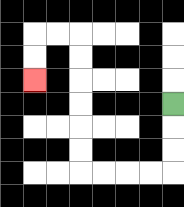{'start': '[7, 4]', 'end': '[1, 3]', 'path_directions': 'D,D,D,L,L,L,L,U,U,U,U,U,U,L,L,D,D', 'path_coordinates': '[[7, 4], [7, 5], [7, 6], [7, 7], [6, 7], [5, 7], [4, 7], [3, 7], [3, 6], [3, 5], [3, 4], [3, 3], [3, 2], [3, 1], [2, 1], [1, 1], [1, 2], [1, 3]]'}